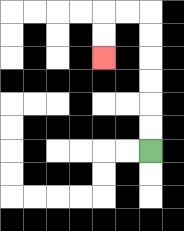{'start': '[6, 6]', 'end': '[4, 2]', 'path_directions': 'U,U,U,U,U,U,L,L,D,D', 'path_coordinates': '[[6, 6], [6, 5], [6, 4], [6, 3], [6, 2], [6, 1], [6, 0], [5, 0], [4, 0], [4, 1], [4, 2]]'}